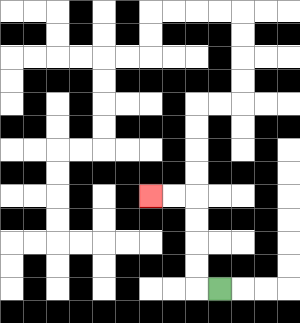{'start': '[9, 12]', 'end': '[6, 8]', 'path_directions': 'L,U,U,U,U,L,L', 'path_coordinates': '[[9, 12], [8, 12], [8, 11], [8, 10], [8, 9], [8, 8], [7, 8], [6, 8]]'}